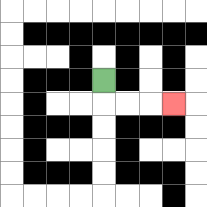{'start': '[4, 3]', 'end': '[7, 4]', 'path_directions': 'D,R,R,R', 'path_coordinates': '[[4, 3], [4, 4], [5, 4], [6, 4], [7, 4]]'}